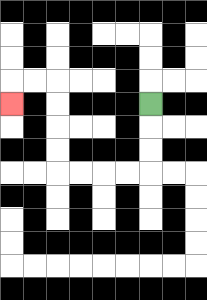{'start': '[6, 4]', 'end': '[0, 4]', 'path_directions': 'D,D,D,L,L,L,L,U,U,U,U,L,L,D', 'path_coordinates': '[[6, 4], [6, 5], [6, 6], [6, 7], [5, 7], [4, 7], [3, 7], [2, 7], [2, 6], [2, 5], [2, 4], [2, 3], [1, 3], [0, 3], [0, 4]]'}